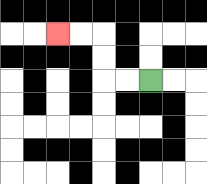{'start': '[6, 3]', 'end': '[2, 1]', 'path_directions': 'L,L,U,U,L,L', 'path_coordinates': '[[6, 3], [5, 3], [4, 3], [4, 2], [4, 1], [3, 1], [2, 1]]'}